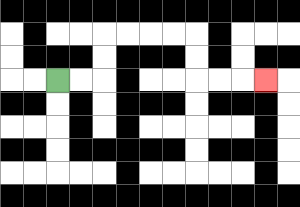{'start': '[2, 3]', 'end': '[11, 3]', 'path_directions': 'R,R,U,U,R,R,R,R,D,D,R,R,R', 'path_coordinates': '[[2, 3], [3, 3], [4, 3], [4, 2], [4, 1], [5, 1], [6, 1], [7, 1], [8, 1], [8, 2], [8, 3], [9, 3], [10, 3], [11, 3]]'}